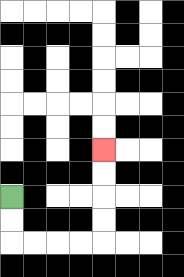{'start': '[0, 8]', 'end': '[4, 6]', 'path_directions': 'D,D,R,R,R,R,U,U,U,U', 'path_coordinates': '[[0, 8], [0, 9], [0, 10], [1, 10], [2, 10], [3, 10], [4, 10], [4, 9], [4, 8], [4, 7], [4, 6]]'}